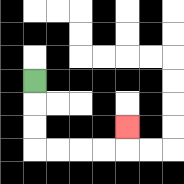{'start': '[1, 3]', 'end': '[5, 5]', 'path_directions': 'D,D,D,R,R,R,R,U', 'path_coordinates': '[[1, 3], [1, 4], [1, 5], [1, 6], [2, 6], [3, 6], [4, 6], [5, 6], [5, 5]]'}